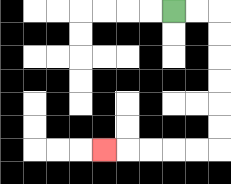{'start': '[7, 0]', 'end': '[4, 6]', 'path_directions': 'R,R,D,D,D,D,D,D,L,L,L,L,L', 'path_coordinates': '[[7, 0], [8, 0], [9, 0], [9, 1], [9, 2], [9, 3], [9, 4], [9, 5], [9, 6], [8, 6], [7, 6], [6, 6], [5, 6], [4, 6]]'}